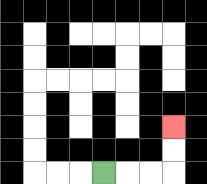{'start': '[4, 7]', 'end': '[7, 5]', 'path_directions': 'R,R,R,U,U', 'path_coordinates': '[[4, 7], [5, 7], [6, 7], [7, 7], [7, 6], [7, 5]]'}